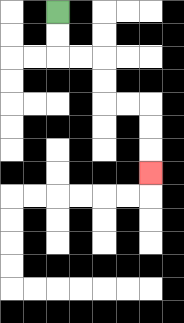{'start': '[2, 0]', 'end': '[6, 7]', 'path_directions': 'D,D,R,R,D,D,R,R,D,D,D', 'path_coordinates': '[[2, 0], [2, 1], [2, 2], [3, 2], [4, 2], [4, 3], [4, 4], [5, 4], [6, 4], [6, 5], [6, 6], [6, 7]]'}